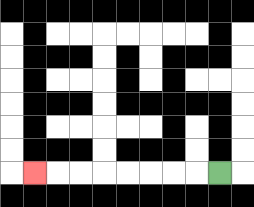{'start': '[9, 7]', 'end': '[1, 7]', 'path_directions': 'L,L,L,L,L,L,L,L', 'path_coordinates': '[[9, 7], [8, 7], [7, 7], [6, 7], [5, 7], [4, 7], [3, 7], [2, 7], [1, 7]]'}